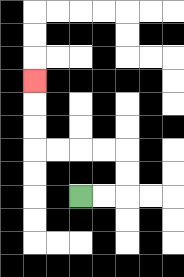{'start': '[3, 8]', 'end': '[1, 3]', 'path_directions': 'R,R,U,U,L,L,L,L,U,U,U', 'path_coordinates': '[[3, 8], [4, 8], [5, 8], [5, 7], [5, 6], [4, 6], [3, 6], [2, 6], [1, 6], [1, 5], [1, 4], [1, 3]]'}